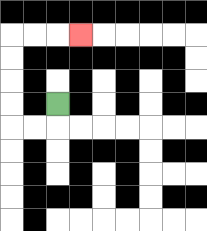{'start': '[2, 4]', 'end': '[3, 1]', 'path_directions': 'D,L,L,U,U,U,U,R,R,R', 'path_coordinates': '[[2, 4], [2, 5], [1, 5], [0, 5], [0, 4], [0, 3], [0, 2], [0, 1], [1, 1], [2, 1], [3, 1]]'}